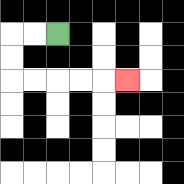{'start': '[2, 1]', 'end': '[5, 3]', 'path_directions': 'L,L,D,D,R,R,R,R,R', 'path_coordinates': '[[2, 1], [1, 1], [0, 1], [0, 2], [0, 3], [1, 3], [2, 3], [3, 3], [4, 3], [5, 3]]'}